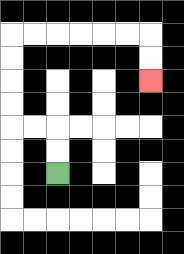{'start': '[2, 7]', 'end': '[6, 3]', 'path_directions': 'U,U,L,L,U,U,U,U,R,R,R,R,R,R,D,D', 'path_coordinates': '[[2, 7], [2, 6], [2, 5], [1, 5], [0, 5], [0, 4], [0, 3], [0, 2], [0, 1], [1, 1], [2, 1], [3, 1], [4, 1], [5, 1], [6, 1], [6, 2], [6, 3]]'}